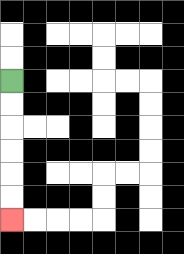{'start': '[0, 3]', 'end': '[0, 9]', 'path_directions': 'D,D,D,D,D,D', 'path_coordinates': '[[0, 3], [0, 4], [0, 5], [0, 6], [0, 7], [0, 8], [0, 9]]'}